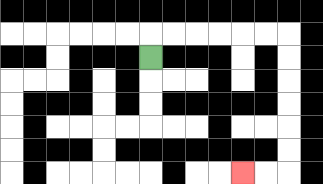{'start': '[6, 2]', 'end': '[10, 7]', 'path_directions': 'U,R,R,R,R,R,R,D,D,D,D,D,D,L,L', 'path_coordinates': '[[6, 2], [6, 1], [7, 1], [8, 1], [9, 1], [10, 1], [11, 1], [12, 1], [12, 2], [12, 3], [12, 4], [12, 5], [12, 6], [12, 7], [11, 7], [10, 7]]'}